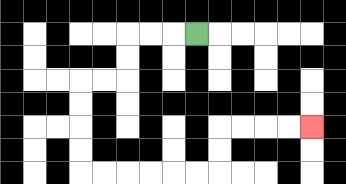{'start': '[8, 1]', 'end': '[13, 5]', 'path_directions': 'L,L,L,D,D,L,L,D,D,D,D,R,R,R,R,R,R,U,U,R,R,R,R', 'path_coordinates': '[[8, 1], [7, 1], [6, 1], [5, 1], [5, 2], [5, 3], [4, 3], [3, 3], [3, 4], [3, 5], [3, 6], [3, 7], [4, 7], [5, 7], [6, 7], [7, 7], [8, 7], [9, 7], [9, 6], [9, 5], [10, 5], [11, 5], [12, 5], [13, 5]]'}